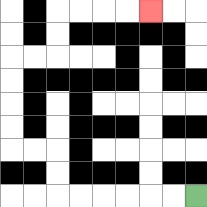{'start': '[8, 8]', 'end': '[6, 0]', 'path_directions': 'L,L,L,L,L,L,U,U,L,L,U,U,U,U,R,R,U,U,R,R,R,R', 'path_coordinates': '[[8, 8], [7, 8], [6, 8], [5, 8], [4, 8], [3, 8], [2, 8], [2, 7], [2, 6], [1, 6], [0, 6], [0, 5], [0, 4], [0, 3], [0, 2], [1, 2], [2, 2], [2, 1], [2, 0], [3, 0], [4, 0], [5, 0], [6, 0]]'}